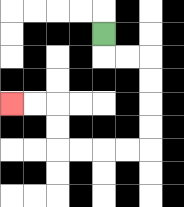{'start': '[4, 1]', 'end': '[0, 4]', 'path_directions': 'D,R,R,D,D,D,D,L,L,L,L,U,U,L,L', 'path_coordinates': '[[4, 1], [4, 2], [5, 2], [6, 2], [6, 3], [6, 4], [6, 5], [6, 6], [5, 6], [4, 6], [3, 6], [2, 6], [2, 5], [2, 4], [1, 4], [0, 4]]'}